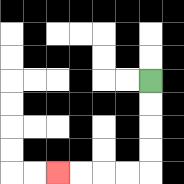{'start': '[6, 3]', 'end': '[2, 7]', 'path_directions': 'D,D,D,D,L,L,L,L', 'path_coordinates': '[[6, 3], [6, 4], [6, 5], [6, 6], [6, 7], [5, 7], [4, 7], [3, 7], [2, 7]]'}